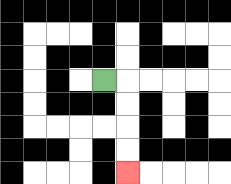{'start': '[4, 3]', 'end': '[5, 7]', 'path_directions': 'R,D,D,D,D', 'path_coordinates': '[[4, 3], [5, 3], [5, 4], [5, 5], [5, 6], [5, 7]]'}